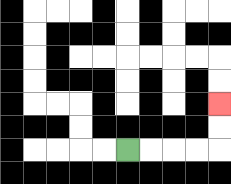{'start': '[5, 6]', 'end': '[9, 4]', 'path_directions': 'R,R,R,R,U,U', 'path_coordinates': '[[5, 6], [6, 6], [7, 6], [8, 6], [9, 6], [9, 5], [9, 4]]'}